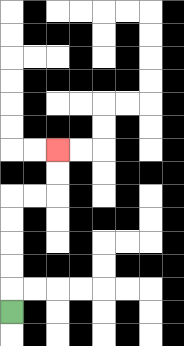{'start': '[0, 13]', 'end': '[2, 6]', 'path_directions': 'U,U,U,U,U,R,R,U,U', 'path_coordinates': '[[0, 13], [0, 12], [0, 11], [0, 10], [0, 9], [0, 8], [1, 8], [2, 8], [2, 7], [2, 6]]'}